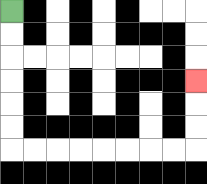{'start': '[0, 0]', 'end': '[8, 3]', 'path_directions': 'D,D,D,D,D,D,R,R,R,R,R,R,R,R,U,U,U', 'path_coordinates': '[[0, 0], [0, 1], [0, 2], [0, 3], [0, 4], [0, 5], [0, 6], [1, 6], [2, 6], [3, 6], [4, 6], [5, 6], [6, 6], [7, 6], [8, 6], [8, 5], [8, 4], [8, 3]]'}